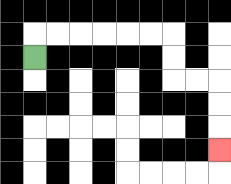{'start': '[1, 2]', 'end': '[9, 6]', 'path_directions': 'U,R,R,R,R,R,R,D,D,R,R,D,D,D', 'path_coordinates': '[[1, 2], [1, 1], [2, 1], [3, 1], [4, 1], [5, 1], [6, 1], [7, 1], [7, 2], [7, 3], [8, 3], [9, 3], [9, 4], [9, 5], [9, 6]]'}